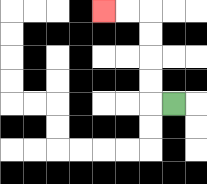{'start': '[7, 4]', 'end': '[4, 0]', 'path_directions': 'L,U,U,U,U,L,L', 'path_coordinates': '[[7, 4], [6, 4], [6, 3], [6, 2], [6, 1], [6, 0], [5, 0], [4, 0]]'}